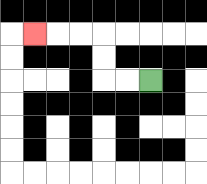{'start': '[6, 3]', 'end': '[1, 1]', 'path_directions': 'L,L,U,U,L,L,L', 'path_coordinates': '[[6, 3], [5, 3], [4, 3], [4, 2], [4, 1], [3, 1], [2, 1], [1, 1]]'}